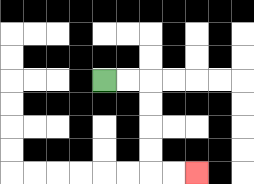{'start': '[4, 3]', 'end': '[8, 7]', 'path_directions': 'R,R,D,D,D,D,R,R', 'path_coordinates': '[[4, 3], [5, 3], [6, 3], [6, 4], [6, 5], [6, 6], [6, 7], [7, 7], [8, 7]]'}